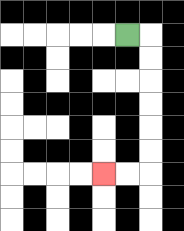{'start': '[5, 1]', 'end': '[4, 7]', 'path_directions': 'R,D,D,D,D,D,D,L,L', 'path_coordinates': '[[5, 1], [6, 1], [6, 2], [6, 3], [6, 4], [6, 5], [6, 6], [6, 7], [5, 7], [4, 7]]'}